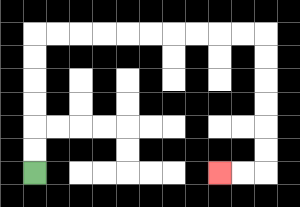{'start': '[1, 7]', 'end': '[9, 7]', 'path_directions': 'U,U,U,U,U,U,R,R,R,R,R,R,R,R,R,R,D,D,D,D,D,D,L,L', 'path_coordinates': '[[1, 7], [1, 6], [1, 5], [1, 4], [1, 3], [1, 2], [1, 1], [2, 1], [3, 1], [4, 1], [5, 1], [6, 1], [7, 1], [8, 1], [9, 1], [10, 1], [11, 1], [11, 2], [11, 3], [11, 4], [11, 5], [11, 6], [11, 7], [10, 7], [9, 7]]'}